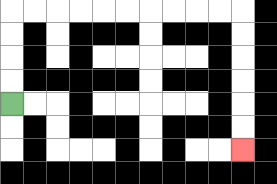{'start': '[0, 4]', 'end': '[10, 6]', 'path_directions': 'U,U,U,U,R,R,R,R,R,R,R,R,R,R,D,D,D,D,D,D', 'path_coordinates': '[[0, 4], [0, 3], [0, 2], [0, 1], [0, 0], [1, 0], [2, 0], [3, 0], [4, 0], [5, 0], [6, 0], [7, 0], [8, 0], [9, 0], [10, 0], [10, 1], [10, 2], [10, 3], [10, 4], [10, 5], [10, 6]]'}